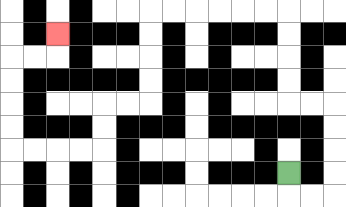{'start': '[12, 7]', 'end': '[2, 1]', 'path_directions': 'D,R,R,U,U,U,U,L,L,U,U,U,U,L,L,L,L,L,L,D,D,D,D,L,L,D,D,L,L,L,L,U,U,U,U,R,R,U', 'path_coordinates': '[[12, 7], [12, 8], [13, 8], [14, 8], [14, 7], [14, 6], [14, 5], [14, 4], [13, 4], [12, 4], [12, 3], [12, 2], [12, 1], [12, 0], [11, 0], [10, 0], [9, 0], [8, 0], [7, 0], [6, 0], [6, 1], [6, 2], [6, 3], [6, 4], [5, 4], [4, 4], [4, 5], [4, 6], [3, 6], [2, 6], [1, 6], [0, 6], [0, 5], [0, 4], [0, 3], [0, 2], [1, 2], [2, 2], [2, 1]]'}